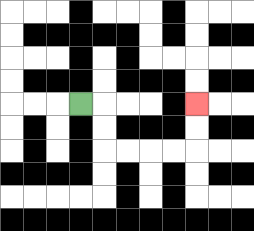{'start': '[3, 4]', 'end': '[8, 4]', 'path_directions': 'R,D,D,R,R,R,R,U,U', 'path_coordinates': '[[3, 4], [4, 4], [4, 5], [4, 6], [5, 6], [6, 6], [7, 6], [8, 6], [8, 5], [8, 4]]'}